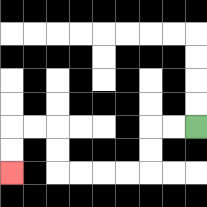{'start': '[8, 5]', 'end': '[0, 7]', 'path_directions': 'L,L,D,D,L,L,L,L,U,U,L,L,D,D', 'path_coordinates': '[[8, 5], [7, 5], [6, 5], [6, 6], [6, 7], [5, 7], [4, 7], [3, 7], [2, 7], [2, 6], [2, 5], [1, 5], [0, 5], [0, 6], [0, 7]]'}